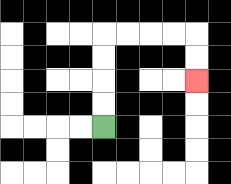{'start': '[4, 5]', 'end': '[8, 3]', 'path_directions': 'U,U,U,U,R,R,R,R,D,D', 'path_coordinates': '[[4, 5], [4, 4], [4, 3], [4, 2], [4, 1], [5, 1], [6, 1], [7, 1], [8, 1], [8, 2], [8, 3]]'}